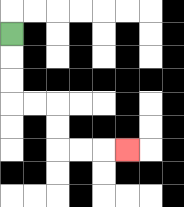{'start': '[0, 1]', 'end': '[5, 6]', 'path_directions': 'D,D,D,R,R,D,D,R,R,R', 'path_coordinates': '[[0, 1], [0, 2], [0, 3], [0, 4], [1, 4], [2, 4], [2, 5], [2, 6], [3, 6], [4, 6], [5, 6]]'}